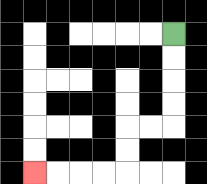{'start': '[7, 1]', 'end': '[1, 7]', 'path_directions': 'D,D,D,D,L,L,D,D,L,L,L,L', 'path_coordinates': '[[7, 1], [7, 2], [7, 3], [7, 4], [7, 5], [6, 5], [5, 5], [5, 6], [5, 7], [4, 7], [3, 7], [2, 7], [1, 7]]'}